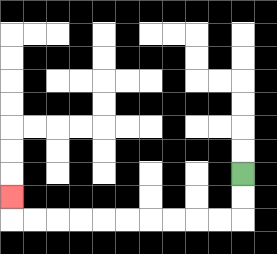{'start': '[10, 7]', 'end': '[0, 8]', 'path_directions': 'D,D,L,L,L,L,L,L,L,L,L,L,U', 'path_coordinates': '[[10, 7], [10, 8], [10, 9], [9, 9], [8, 9], [7, 9], [6, 9], [5, 9], [4, 9], [3, 9], [2, 9], [1, 9], [0, 9], [0, 8]]'}